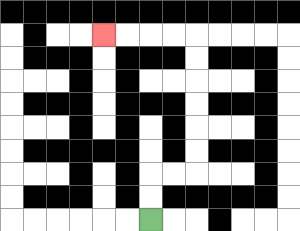{'start': '[6, 9]', 'end': '[4, 1]', 'path_directions': 'U,U,R,R,U,U,U,U,U,U,L,L,L,L', 'path_coordinates': '[[6, 9], [6, 8], [6, 7], [7, 7], [8, 7], [8, 6], [8, 5], [8, 4], [8, 3], [8, 2], [8, 1], [7, 1], [6, 1], [5, 1], [4, 1]]'}